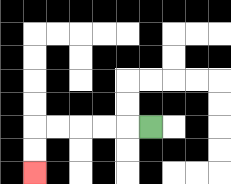{'start': '[6, 5]', 'end': '[1, 7]', 'path_directions': 'L,L,L,L,L,D,D', 'path_coordinates': '[[6, 5], [5, 5], [4, 5], [3, 5], [2, 5], [1, 5], [1, 6], [1, 7]]'}